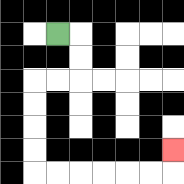{'start': '[2, 1]', 'end': '[7, 6]', 'path_directions': 'R,D,D,L,L,D,D,D,D,R,R,R,R,R,R,U', 'path_coordinates': '[[2, 1], [3, 1], [3, 2], [3, 3], [2, 3], [1, 3], [1, 4], [1, 5], [1, 6], [1, 7], [2, 7], [3, 7], [4, 7], [5, 7], [6, 7], [7, 7], [7, 6]]'}